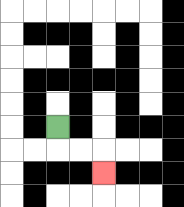{'start': '[2, 5]', 'end': '[4, 7]', 'path_directions': 'D,R,R,D', 'path_coordinates': '[[2, 5], [2, 6], [3, 6], [4, 6], [4, 7]]'}